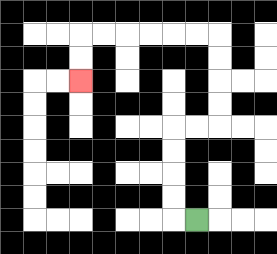{'start': '[8, 9]', 'end': '[3, 3]', 'path_directions': 'L,U,U,U,U,R,R,U,U,U,U,L,L,L,L,L,L,D,D', 'path_coordinates': '[[8, 9], [7, 9], [7, 8], [7, 7], [7, 6], [7, 5], [8, 5], [9, 5], [9, 4], [9, 3], [9, 2], [9, 1], [8, 1], [7, 1], [6, 1], [5, 1], [4, 1], [3, 1], [3, 2], [3, 3]]'}